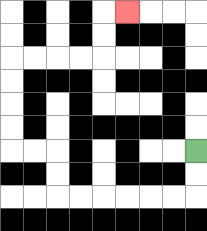{'start': '[8, 6]', 'end': '[5, 0]', 'path_directions': 'D,D,L,L,L,L,L,L,U,U,L,L,U,U,U,U,R,R,R,R,U,U,R', 'path_coordinates': '[[8, 6], [8, 7], [8, 8], [7, 8], [6, 8], [5, 8], [4, 8], [3, 8], [2, 8], [2, 7], [2, 6], [1, 6], [0, 6], [0, 5], [0, 4], [0, 3], [0, 2], [1, 2], [2, 2], [3, 2], [4, 2], [4, 1], [4, 0], [5, 0]]'}